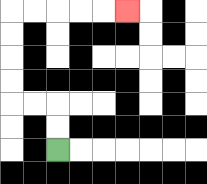{'start': '[2, 6]', 'end': '[5, 0]', 'path_directions': 'U,U,L,L,U,U,U,U,R,R,R,R,R', 'path_coordinates': '[[2, 6], [2, 5], [2, 4], [1, 4], [0, 4], [0, 3], [0, 2], [0, 1], [0, 0], [1, 0], [2, 0], [3, 0], [4, 0], [5, 0]]'}